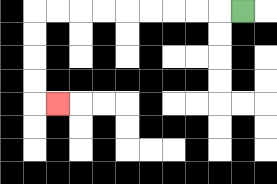{'start': '[10, 0]', 'end': '[2, 4]', 'path_directions': 'L,L,L,L,L,L,L,L,L,D,D,D,D,R', 'path_coordinates': '[[10, 0], [9, 0], [8, 0], [7, 0], [6, 0], [5, 0], [4, 0], [3, 0], [2, 0], [1, 0], [1, 1], [1, 2], [1, 3], [1, 4], [2, 4]]'}